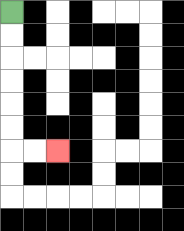{'start': '[0, 0]', 'end': '[2, 6]', 'path_directions': 'D,D,D,D,D,D,R,R', 'path_coordinates': '[[0, 0], [0, 1], [0, 2], [0, 3], [0, 4], [0, 5], [0, 6], [1, 6], [2, 6]]'}